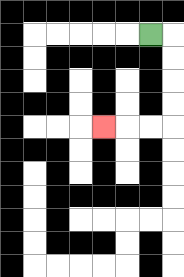{'start': '[6, 1]', 'end': '[4, 5]', 'path_directions': 'R,D,D,D,D,L,L,L', 'path_coordinates': '[[6, 1], [7, 1], [7, 2], [7, 3], [7, 4], [7, 5], [6, 5], [5, 5], [4, 5]]'}